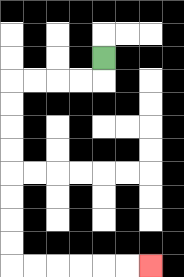{'start': '[4, 2]', 'end': '[6, 11]', 'path_directions': 'D,L,L,L,L,D,D,D,D,D,D,D,D,R,R,R,R,R,R', 'path_coordinates': '[[4, 2], [4, 3], [3, 3], [2, 3], [1, 3], [0, 3], [0, 4], [0, 5], [0, 6], [0, 7], [0, 8], [0, 9], [0, 10], [0, 11], [1, 11], [2, 11], [3, 11], [4, 11], [5, 11], [6, 11]]'}